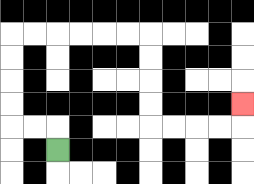{'start': '[2, 6]', 'end': '[10, 4]', 'path_directions': 'U,L,L,U,U,U,U,R,R,R,R,R,R,D,D,D,D,R,R,R,R,U', 'path_coordinates': '[[2, 6], [2, 5], [1, 5], [0, 5], [0, 4], [0, 3], [0, 2], [0, 1], [1, 1], [2, 1], [3, 1], [4, 1], [5, 1], [6, 1], [6, 2], [6, 3], [6, 4], [6, 5], [7, 5], [8, 5], [9, 5], [10, 5], [10, 4]]'}